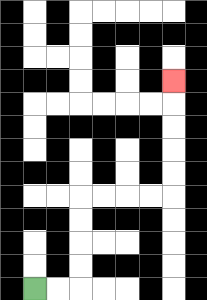{'start': '[1, 12]', 'end': '[7, 3]', 'path_directions': 'R,R,U,U,U,U,R,R,R,R,U,U,U,U,U', 'path_coordinates': '[[1, 12], [2, 12], [3, 12], [3, 11], [3, 10], [3, 9], [3, 8], [4, 8], [5, 8], [6, 8], [7, 8], [7, 7], [7, 6], [7, 5], [7, 4], [7, 3]]'}